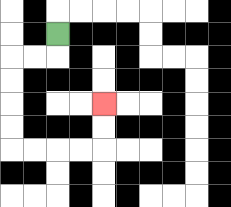{'start': '[2, 1]', 'end': '[4, 4]', 'path_directions': 'D,L,L,D,D,D,D,R,R,R,R,U,U', 'path_coordinates': '[[2, 1], [2, 2], [1, 2], [0, 2], [0, 3], [0, 4], [0, 5], [0, 6], [1, 6], [2, 6], [3, 6], [4, 6], [4, 5], [4, 4]]'}